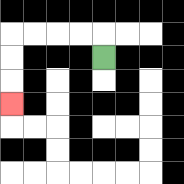{'start': '[4, 2]', 'end': '[0, 4]', 'path_directions': 'U,L,L,L,L,D,D,D', 'path_coordinates': '[[4, 2], [4, 1], [3, 1], [2, 1], [1, 1], [0, 1], [0, 2], [0, 3], [0, 4]]'}